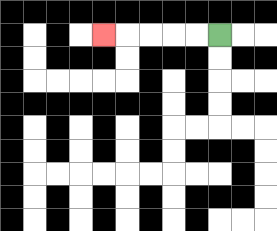{'start': '[9, 1]', 'end': '[4, 1]', 'path_directions': 'L,L,L,L,L', 'path_coordinates': '[[9, 1], [8, 1], [7, 1], [6, 1], [5, 1], [4, 1]]'}